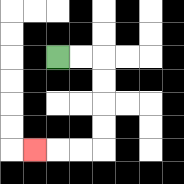{'start': '[2, 2]', 'end': '[1, 6]', 'path_directions': 'R,R,D,D,D,D,L,L,L', 'path_coordinates': '[[2, 2], [3, 2], [4, 2], [4, 3], [4, 4], [4, 5], [4, 6], [3, 6], [2, 6], [1, 6]]'}